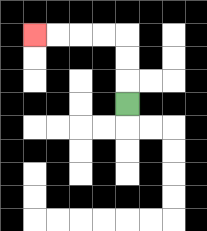{'start': '[5, 4]', 'end': '[1, 1]', 'path_directions': 'U,U,U,L,L,L,L', 'path_coordinates': '[[5, 4], [5, 3], [5, 2], [5, 1], [4, 1], [3, 1], [2, 1], [1, 1]]'}